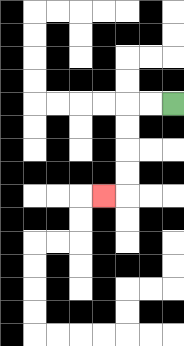{'start': '[7, 4]', 'end': '[4, 8]', 'path_directions': 'L,L,D,D,D,D,L', 'path_coordinates': '[[7, 4], [6, 4], [5, 4], [5, 5], [5, 6], [5, 7], [5, 8], [4, 8]]'}